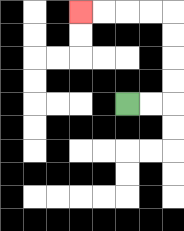{'start': '[5, 4]', 'end': '[3, 0]', 'path_directions': 'R,R,U,U,U,U,L,L,L,L', 'path_coordinates': '[[5, 4], [6, 4], [7, 4], [7, 3], [7, 2], [7, 1], [7, 0], [6, 0], [5, 0], [4, 0], [3, 0]]'}